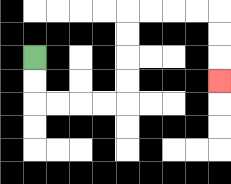{'start': '[1, 2]', 'end': '[9, 3]', 'path_directions': 'D,D,R,R,R,R,U,U,U,U,R,R,R,R,D,D,D', 'path_coordinates': '[[1, 2], [1, 3], [1, 4], [2, 4], [3, 4], [4, 4], [5, 4], [5, 3], [5, 2], [5, 1], [5, 0], [6, 0], [7, 0], [8, 0], [9, 0], [9, 1], [9, 2], [9, 3]]'}